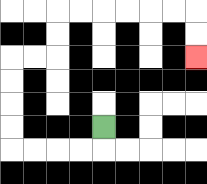{'start': '[4, 5]', 'end': '[8, 2]', 'path_directions': 'D,L,L,L,L,U,U,U,U,R,R,U,U,R,R,R,R,R,R,D,D', 'path_coordinates': '[[4, 5], [4, 6], [3, 6], [2, 6], [1, 6], [0, 6], [0, 5], [0, 4], [0, 3], [0, 2], [1, 2], [2, 2], [2, 1], [2, 0], [3, 0], [4, 0], [5, 0], [6, 0], [7, 0], [8, 0], [8, 1], [8, 2]]'}